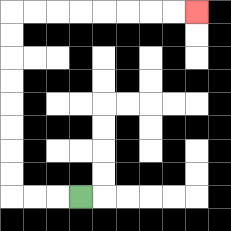{'start': '[3, 8]', 'end': '[8, 0]', 'path_directions': 'L,L,L,U,U,U,U,U,U,U,U,R,R,R,R,R,R,R,R', 'path_coordinates': '[[3, 8], [2, 8], [1, 8], [0, 8], [0, 7], [0, 6], [0, 5], [0, 4], [0, 3], [0, 2], [0, 1], [0, 0], [1, 0], [2, 0], [3, 0], [4, 0], [5, 0], [6, 0], [7, 0], [8, 0]]'}